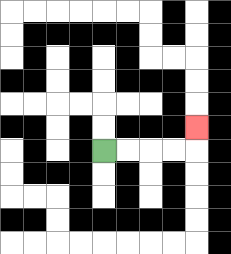{'start': '[4, 6]', 'end': '[8, 5]', 'path_directions': 'R,R,R,R,U', 'path_coordinates': '[[4, 6], [5, 6], [6, 6], [7, 6], [8, 6], [8, 5]]'}